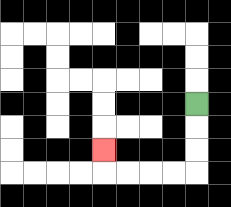{'start': '[8, 4]', 'end': '[4, 6]', 'path_directions': 'D,D,D,L,L,L,L,U', 'path_coordinates': '[[8, 4], [8, 5], [8, 6], [8, 7], [7, 7], [6, 7], [5, 7], [4, 7], [4, 6]]'}